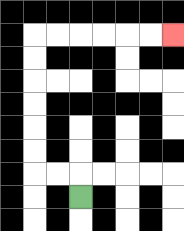{'start': '[3, 8]', 'end': '[7, 1]', 'path_directions': 'U,L,L,U,U,U,U,U,U,R,R,R,R,R,R', 'path_coordinates': '[[3, 8], [3, 7], [2, 7], [1, 7], [1, 6], [1, 5], [1, 4], [1, 3], [1, 2], [1, 1], [2, 1], [3, 1], [4, 1], [5, 1], [6, 1], [7, 1]]'}